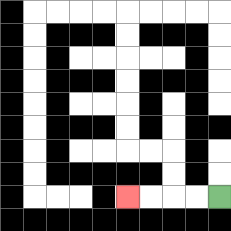{'start': '[9, 8]', 'end': '[5, 8]', 'path_directions': 'L,L,L,L', 'path_coordinates': '[[9, 8], [8, 8], [7, 8], [6, 8], [5, 8]]'}